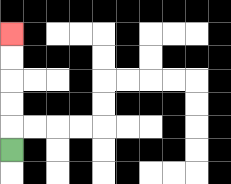{'start': '[0, 6]', 'end': '[0, 1]', 'path_directions': 'U,U,U,U,U', 'path_coordinates': '[[0, 6], [0, 5], [0, 4], [0, 3], [0, 2], [0, 1]]'}